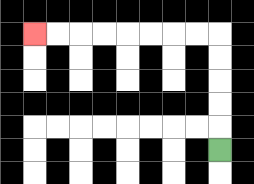{'start': '[9, 6]', 'end': '[1, 1]', 'path_directions': 'U,U,U,U,U,L,L,L,L,L,L,L,L', 'path_coordinates': '[[9, 6], [9, 5], [9, 4], [9, 3], [9, 2], [9, 1], [8, 1], [7, 1], [6, 1], [5, 1], [4, 1], [3, 1], [2, 1], [1, 1]]'}